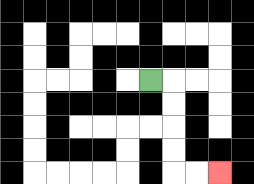{'start': '[6, 3]', 'end': '[9, 7]', 'path_directions': 'R,D,D,D,D,R,R', 'path_coordinates': '[[6, 3], [7, 3], [7, 4], [7, 5], [7, 6], [7, 7], [8, 7], [9, 7]]'}